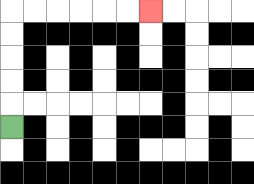{'start': '[0, 5]', 'end': '[6, 0]', 'path_directions': 'U,U,U,U,U,R,R,R,R,R,R', 'path_coordinates': '[[0, 5], [0, 4], [0, 3], [0, 2], [0, 1], [0, 0], [1, 0], [2, 0], [3, 0], [4, 0], [5, 0], [6, 0]]'}